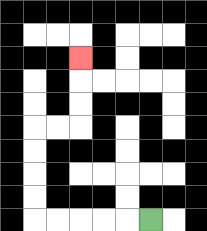{'start': '[6, 9]', 'end': '[3, 2]', 'path_directions': 'L,L,L,L,L,U,U,U,U,R,R,U,U,U', 'path_coordinates': '[[6, 9], [5, 9], [4, 9], [3, 9], [2, 9], [1, 9], [1, 8], [1, 7], [1, 6], [1, 5], [2, 5], [3, 5], [3, 4], [3, 3], [3, 2]]'}